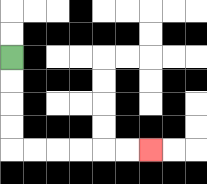{'start': '[0, 2]', 'end': '[6, 6]', 'path_directions': 'D,D,D,D,R,R,R,R,R,R', 'path_coordinates': '[[0, 2], [0, 3], [0, 4], [0, 5], [0, 6], [1, 6], [2, 6], [3, 6], [4, 6], [5, 6], [6, 6]]'}